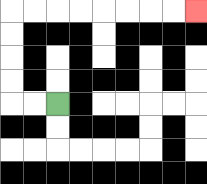{'start': '[2, 4]', 'end': '[8, 0]', 'path_directions': 'L,L,U,U,U,U,R,R,R,R,R,R,R,R', 'path_coordinates': '[[2, 4], [1, 4], [0, 4], [0, 3], [0, 2], [0, 1], [0, 0], [1, 0], [2, 0], [3, 0], [4, 0], [5, 0], [6, 0], [7, 0], [8, 0]]'}